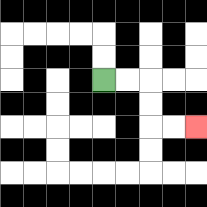{'start': '[4, 3]', 'end': '[8, 5]', 'path_directions': 'R,R,D,D,R,R', 'path_coordinates': '[[4, 3], [5, 3], [6, 3], [6, 4], [6, 5], [7, 5], [8, 5]]'}